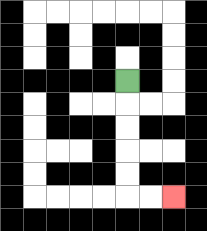{'start': '[5, 3]', 'end': '[7, 8]', 'path_directions': 'D,D,D,D,D,R,R', 'path_coordinates': '[[5, 3], [5, 4], [5, 5], [5, 6], [5, 7], [5, 8], [6, 8], [7, 8]]'}